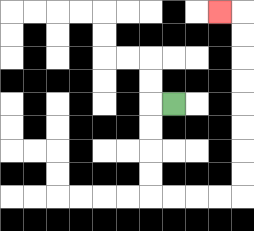{'start': '[7, 4]', 'end': '[9, 0]', 'path_directions': 'L,D,D,D,D,R,R,R,R,U,U,U,U,U,U,U,U,L', 'path_coordinates': '[[7, 4], [6, 4], [6, 5], [6, 6], [6, 7], [6, 8], [7, 8], [8, 8], [9, 8], [10, 8], [10, 7], [10, 6], [10, 5], [10, 4], [10, 3], [10, 2], [10, 1], [10, 0], [9, 0]]'}